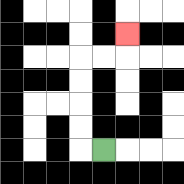{'start': '[4, 6]', 'end': '[5, 1]', 'path_directions': 'L,U,U,U,U,R,R,U', 'path_coordinates': '[[4, 6], [3, 6], [3, 5], [3, 4], [3, 3], [3, 2], [4, 2], [5, 2], [5, 1]]'}